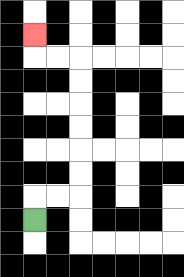{'start': '[1, 9]', 'end': '[1, 1]', 'path_directions': 'U,R,R,U,U,U,U,U,U,L,L,U', 'path_coordinates': '[[1, 9], [1, 8], [2, 8], [3, 8], [3, 7], [3, 6], [3, 5], [3, 4], [3, 3], [3, 2], [2, 2], [1, 2], [1, 1]]'}